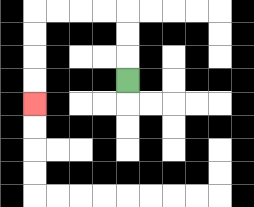{'start': '[5, 3]', 'end': '[1, 4]', 'path_directions': 'U,U,U,L,L,L,L,D,D,D,D', 'path_coordinates': '[[5, 3], [5, 2], [5, 1], [5, 0], [4, 0], [3, 0], [2, 0], [1, 0], [1, 1], [1, 2], [1, 3], [1, 4]]'}